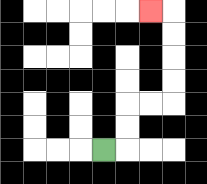{'start': '[4, 6]', 'end': '[6, 0]', 'path_directions': 'R,U,U,R,R,U,U,U,U,L', 'path_coordinates': '[[4, 6], [5, 6], [5, 5], [5, 4], [6, 4], [7, 4], [7, 3], [7, 2], [7, 1], [7, 0], [6, 0]]'}